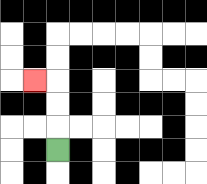{'start': '[2, 6]', 'end': '[1, 3]', 'path_directions': 'U,U,U,L', 'path_coordinates': '[[2, 6], [2, 5], [2, 4], [2, 3], [1, 3]]'}